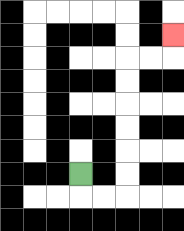{'start': '[3, 7]', 'end': '[7, 1]', 'path_directions': 'D,R,R,U,U,U,U,U,U,R,R,U', 'path_coordinates': '[[3, 7], [3, 8], [4, 8], [5, 8], [5, 7], [5, 6], [5, 5], [5, 4], [5, 3], [5, 2], [6, 2], [7, 2], [7, 1]]'}